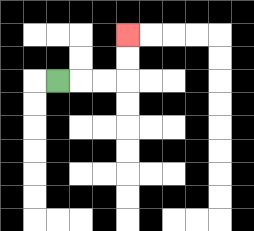{'start': '[2, 3]', 'end': '[5, 1]', 'path_directions': 'R,R,R,U,U', 'path_coordinates': '[[2, 3], [3, 3], [4, 3], [5, 3], [5, 2], [5, 1]]'}